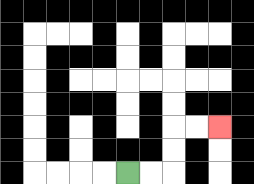{'start': '[5, 7]', 'end': '[9, 5]', 'path_directions': 'R,R,U,U,R,R', 'path_coordinates': '[[5, 7], [6, 7], [7, 7], [7, 6], [7, 5], [8, 5], [9, 5]]'}